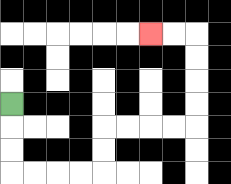{'start': '[0, 4]', 'end': '[6, 1]', 'path_directions': 'D,D,D,R,R,R,R,U,U,R,R,R,R,U,U,U,U,L,L', 'path_coordinates': '[[0, 4], [0, 5], [0, 6], [0, 7], [1, 7], [2, 7], [3, 7], [4, 7], [4, 6], [4, 5], [5, 5], [6, 5], [7, 5], [8, 5], [8, 4], [8, 3], [8, 2], [8, 1], [7, 1], [6, 1]]'}